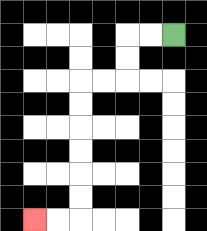{'start': '[7, 1]', 'end': '[1, 9]', 'path_directions': 'L,L,D,D,L,L,D,D,D,D,D,D,L,L', 'path_coordinates': '[[7, 1], [6, 1], [5, 1], [5, 2], [5, 3], [4, 3], [3, 3], [3, 4], [3, 5], [3, 6], [3, 7], [3, 8], [3, 9], [2, 9], [1, 9]]'}